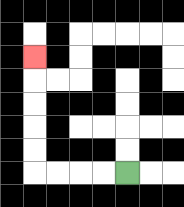{'start': '[5, 7]', 'end': '[1, 2]', 'path_directions': 'L,L,L,L,U,U,U,U,U', 'path_coordinates': '[[5, 7], [4, 7], [3, 7], [2, 7], [1, 7], [1, 6], [1, 5], [1, 4], [1, 3], [1, 2]]'}